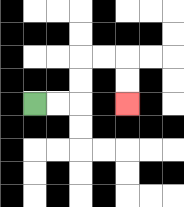{'start': '[1, 4]', 'end': '[5, 4]', 'path_directions': 'R,R,U,U,R,R,D,D', 'path_coordinates': '[[1, 4], [2, 4], [3, 4], [3, 3], [3, 2], [4, 2], [5, 2], [5, 3], [5, 4]]'}